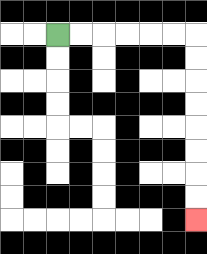{'start': '[2, 1]', 'end': '[8, 9]', 'path_directions': 'R,R,R,R,R,R,D,D,D,D,D,D,D,D', 'path_coordinates': '[[2, 1], [3, 1], [4, 1], [5, 1], [6, 1], [7, 1], [8, 1], [8, 2], [8, 3], [8, 4], [8, 5], [8, 6], [8, 7], [8, 8], [8, 9]]'}